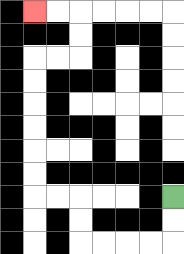{'start': '[7, 8]', 'end': '[1, 0]', 'path_directions': 'D,D,L,L,L,L,U,U,L,L,U,U,U,U,U,U,R,R,U,U,L,L', 'path_coordinates': '[[7, 8], [7, 9], [7, 10], [6, 10], [5, 10], [4, 10], [3, 10], [3, 9], [3, 8], [2, 8], [1, 8], [1, 7], [1, 6], [1, 5], [1, 4], [1, 3], [1, 2], [2, 2], [3, 2], [3, 1], [3, 0], [2, 0], [1, 0]]'}